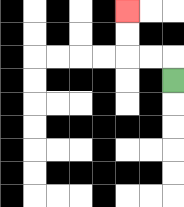{'start': '[7, 3]', 'end': '[5, 0]', 'path_directions': 'U,L,L,U,U', 'path_coordinates': '[[7, 3], [7, 2], [6, 2], [5, 2], [5, 1], [5, 0]]'}